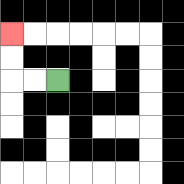{'start': '[2, 3]', 'end': '[0, 1]', 'path_directions': 'L,L,U,U', 'path_coordinates': '[[2, 3], [1, 3], [0, 3], [0, 2], [0, 1]]'}